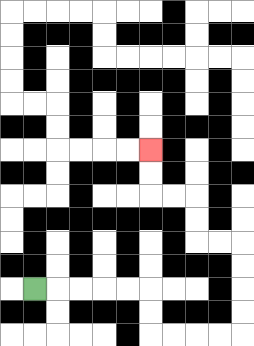{'start': '[1, 12]', 'end': '[6, 6]', 'path_directions': 'R,R,R,R,R,D,D,R,R,R,R,U,U,U,U,L,L,U,U,L,L,U,U', 'path_coordinates': '[[1, 12], [2, 12], [3, 12], [4, 12], [5, 12], [6, 12], [6, 13], [6, 14], [7, 14], [8, 14], [9, 14], [10, 14], [10, 13], [10, 12], [10, 11], [10, 10], [9, 10], [8, 10], [8, 9], [8, 8], [7, 8], [6, 8], [6, 7], [6, 6]]'}